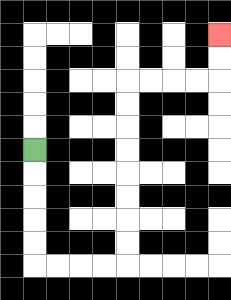{'start': '[1, 6]', 'end': '[9, 1]', 'path_directions': 'D,D,D,D,D,R,R,R,R,U,U,U,U,U,U,U,U,R,R,R,R,U,U', 'path_coordinates': '[[1, 6], [1, 7], [1, 8], [1, 9], [1, 10], [1, 11], [2, 11], [3, 11], [4, 11], [5, 11], [5, 10], [5, 9], [5, 8], [5, 7], [5, 6], [5, 5], [5, 4], [5, 3], [6, 3], [7, 3], [8, 3], [9, 3], [9, 2], [9, 1]]'}